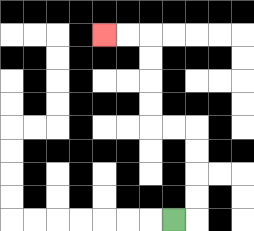{'start': '[7, 9]', 'end': '[4, 1]', 'path_directions': 'R,U,U,U,U,L,L,U,U,U,U,L,L', 'path_coordinates': '[[7, 9], [8, 9], [8, 8], [8, 7], [8, 6], [8, 5], [7, 5], [6, 5], [6, 4], [6, 3], [6, 2], [6, 1], [5, 1], [4, 1]]'}